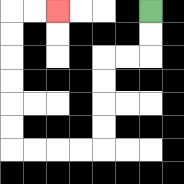{'start': '[6, 0]', 'end': '[2, 0]', 'path_directions': 'D,D,L,L,D,D,D,D,L,L,L,L,U,U,U,U,U,U,R,R', 'path_coordinates': '[[6, 0], [6, 1], [6, 2], [5, 2], [4, 2], [4, 3], [4, 4], [4, 5], [4, 6], [3, 6], [2, 6], [1, 6], [0, 6], [0, 5], [0, 4], [0, 3], [0, 2], [0, 1], [0, 0], [1, 0], [2, 0]]'}